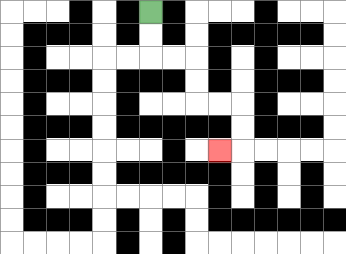{'start': '[6, 0]', 'end': '[9, 6]', 'path_directions': 'D,D,R,R,D,D,R,R,D,D,L', 'path_coordinates': '[[6, 0], [6, 1], [6, 2], [7, 2], [8, 2], [8, 3], [8, 4], [9, 4], [10, 4], [10, 5], [10, 6], [9, 6]]'}